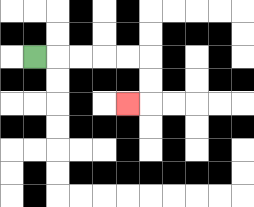{'start': '[1, 2]', 'end': '[5, 4]', 'path_directions': 'R,R,R,R,R,D,D,L', 'path_coordinates': '[[1, 2], [2, 2], [3, 2], [4, 2], [5, 2], [6, 2], [6, 3], [6, 4], [5, 4]]'}